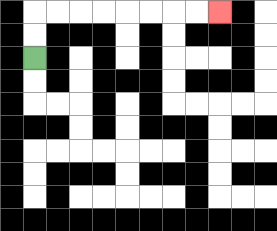{'start': '[1, 2]', 'end': '[9, 0]', 'path_directions': 'U,U,R,R,R,R,R,R,R,R', 'path_coordinates': '[[1, 2], [1, 1], [1, 0], [2, 0], [3, 0], [4, 0], [5, 0], [6, 0], [7, 0], [8, 0], [9, 0]]'}